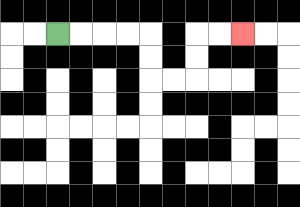{'start': '[2, 1]', 'end': '[10, 1]', 'path_directions': 'R,R,R,R,D,D,R,R,U,U,R,R', 'path_coordinates': '[[2, 1], [3, 1], [4, 1], [5, 1], [6, 1], [6, 2], [6, 3], [7, 3], [8, 3], [8, 2], [8, 1], [9, 1], [10, 1]]'}